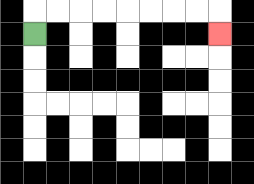{'start': '[1, 1]', 'end': '[9, 1]', 'path_directions': 'U,R,R,R,R,R,R,R,R,D', 'path_coordinates': '[[1, 1], [1, 0], [2, 0], [3, 0], [4, 0], [5, 0], [6, 0], [7, 0], [8, 0], [9, 0], [9, 1]]'}